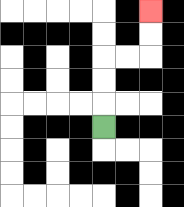{'start': '[4, 5]', 'end': '[6, 0]', 'path_directions': 'U,U,U,R,R,U,U', 'path_coordinates': '[[4, 5], [4, 4], [4, 3], [4, 2], [5, 2], [6, 2], [6, 1], [6, 0]]'}